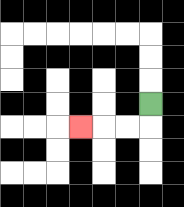{'start': '[6, 4]', 'end': '[3, 5]', 'path_directions': 'D,L,L,L', 'path_coordinates': '[[6, 4], [6, 5], [5, 5], [4, 5], [3, 5]]'}